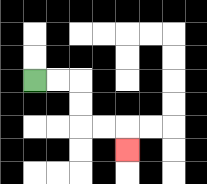{'start': '[1, 3]', 'end': '[5, 6]', 'path_directions': 'R,R,D,D,R,R,D', 'path_coordinates': '[[1, 3], [2, 3], [3, 3], [3, 4], [3, 5], [4, 5], [5, 5], [5, 6]]'}